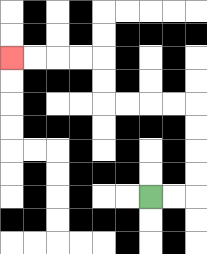{'start': '[6, 8]', 'end': '[0, 2]', 'path_directions': 'R,R,U,U,U,U,L,L,L,L,U,U,L,L,L,L', 'path_coordinates': '[[6, 8], [7, 8], [8, 8], [8, 7], [8, 6], [8, 5], [8, 4], [7, 4], [6, 4], [5, 4], [4, 4], [4, 3], [4, 2], [3, 2], [2, 2], [1, 2], [0, 2]]'}